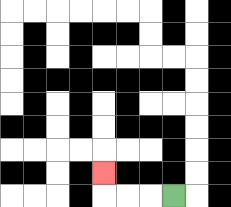{'start': '[7, 8]', 'end': '[4, 7]', 'path_directions': 'L,L,L,U', 'path_coordinates': '[[7, 8], [6, 8], [5, 8], [4, 8], [4, 7]]'}